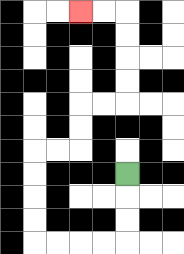{'start': '[5, 7]', 'end': '[3, 0]', 'path_directions': 'D,D,D,L,L,L,L,U,U,U,U,R,R,U,U,R,R,U,U,U,U,L,L', 'path_coordinates': '[[5, 7], [5, 8], [5, 9], [5, 10], [4, 10], [3, 10], [2, 10], [1, 10], [1, 9], [1, 8], [1, 7], [1, 6], [2, 6], [3, 6], [3, 5], [3, 4], [4, 4], [5, 4], [5, 3], [5, 2], [5, 1], [5, 0], [4, 0], [3, 0]]'}